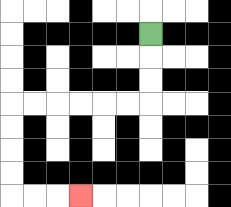{'start': '[6, 1]', 'end': '[3, 8]', 'path_directions': 'D,D,D,L,L,L,L,L,L,D,D,D,D,R,R,R', 'path_coordinates': '[[6, 1], [6, 2], [6, 3], [6, 4], [5, 4], [4, 4], [3, 4], [2, 4], [1, 4], [0, 4], [0, 5], [0, 6], [0, 7], [0, 8], [1, 8], [2, 8], [3, 8]]'}